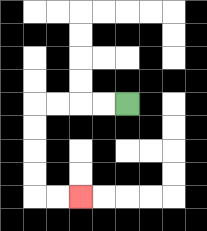{'start': '[5, 4]', 'end': '[3, 8]', 'path_directions': 'L,L,L,L,D,D,D,D,R,R', 'path_coordinates': '[[5, 4], [4, 4], [3, 4], [2, 4], [1, 4], [1, 5], [1, 6], [1, 7], [1, 8], [2, 8], [3, 8]]'}